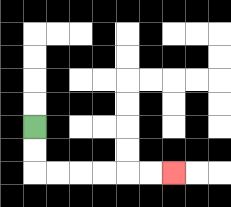{'start': '[1, 5]', 'end': '[7, 7]', 'path_directions': 'D,D,R,R,R,R,R,R', 'path_coordinates': '[[1, 5], [1, 6], [1, 7], [2, 7], [3, 7], [4, 7], [5, 7], [6, 7], [7, 7]]'}